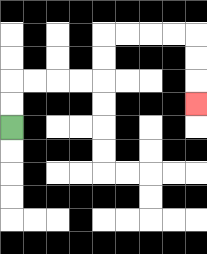{'start': '[0, 5]', 'end': '[8, 4]', 'path_directions': 'U,U,R,R,R,R,U,U,R,R,R,R,D,D,D', 'path_coordinates': '[[0, 5], [0, 4], [0, 3], [1, 3], [2, 3], [3, 3], [4, 3], [4, 2], [4, 1], [5, 1], [6, 1], [7, 1], [8, 1], [8, 2], [8, 3], [8, 4]]'}